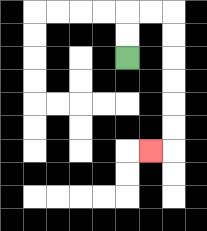{'start': '[5, 2]', 'end': '[6, 6]', 'path_directions': 'U,U,R,R,D,D,D,D,D,D,L', 'path_coordinates': '[[5, 2], [5, 1], [5, 0], [6, 0], [7, 0], [7, 1], [7, 2], [7, 3], [7, 4], [7, 5], [7, 6], [6, 6]]'}